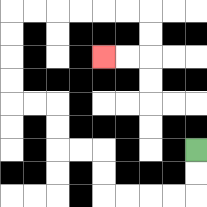{'start': '[8, 6]', 'end': '[4, 2]', 'path_directions': 'D,D,L,L,L,L,U,U,L,L,U,U,L,L,U,U,U,U,R,R,R,R,R,R,D,D,L,L', 'path_coordinates': '[[8, 6], [8, 7], [8, 8], [7, 8], [6, 8], [5, 8], [4, 8], [4, 7], [4, 6], [3, 6], [2, 6], [2, 5], [2, 4], [1, 4], [0, 4], [0, 3], [0, 2], [0, 1], [0, 0], [1, 0], [2, 0], [3, 0], [4, 0], [5, 0], [6, 0], [6, 1], [6, 2], [5, 2], [4, 2]]'}